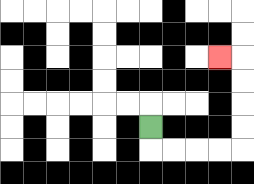{'start': '[6, 5]', 'end': '[9, 2]', 'path_directions': 'D,R,R,R,R,U,U,U,U,L', 'path_coordinates': '[[6, 5], [6, 6], [7, 6], [8, 6], [9, 6], [10, 6], [10, 5], [10, 4], [10, 3], [10, 2], [9, 2]]'}